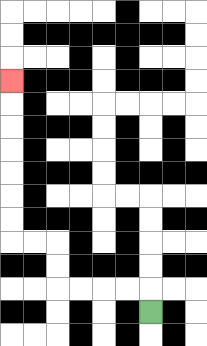{'start': '[6, 13]', 'end': '[0, 3]', 'path_directions': 'U,L,L,L,L,U,U,L,L,U,U,U,U,U,U,U', 'path_coordinates': '[[6, 13], [6, 12], [5, 12], [4, 12], [3, 12], [2, 12], [2, 11], [2, 10], [1, 10], [0, 10], [0, 9], [0, 8], [0, 7], [0, 6], [0, 5], [0, 4], [0, 3]]'}